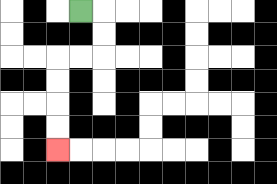{'start': '[3, 0]', 'end': '[2, 6]', 'path_directions': 'R,D,D,L,L,D,D,D,D', 'path_coordinates': '[[3, 0], [4, 0], [4, 1], [4, 2], [3, 2], [2, 2], [2, 3], [2, 4], [2, 5], [2, 6]]'}